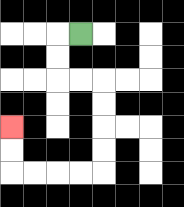{'start': '[3, 1]', 'end': '[0, 5]', 'path_directions': 'L,D,D,R,R,D,D,D,D,L,L,L,L,U,U', 'path_coordinates': '[[3, 1], [2, 1], [2, 2], [2, 3], [3, 3], [4, 3], [4, 4], [4, 5], [4, 6], [4, 7], [3, 7], [2, 7], [1, 7], [0, 7], [0, 6], [0, 5]]'}